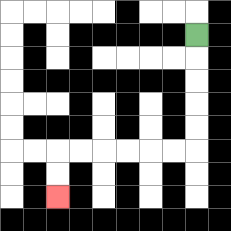{'start': '[8, 1]', 'end': '[2, 8]', 'path_directions': 'D,D,D,D,D,L,L,L,L,L,L,D,D', 'path_coordinates': '[[8, 1], [8, 2], [8, 3], [8, 4], [8, 5], [8, 6], [7, 6], [6, 6], [5, 6], [4, 6], [3, 6], [2, 6], [2, 7], [2, 8]]'}